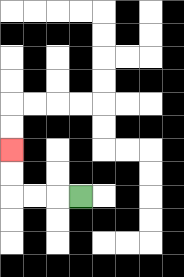{'start': '[3, 8]', 'end': '[0, 6]', 'path_directions': 'L,L,L,U,U', 'path_coordinates': '[[3, 8], [2, 8], [1, 8], [0, 8], [0, 7], [0, 6]]'}